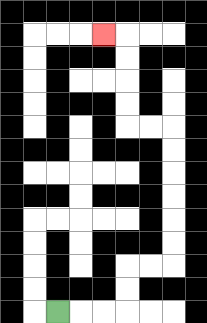{'start': '[2, 13]', 'end': '[4, 1]', 'path_directions': 'R,R,R,U,U,R,R,U,U,U,U,U,U,L,L,U,U,U,U,L', 'path_coordinates': '[[2, 13], [3, 13], [4, 13], [5, 13], [5, 12], [5, 11], [6, 11], [7, 11], [7, 10], [7, 9], [7, 8], [7, 7], [7, 6], [7, 5], [6, 5], [5, 5], [5, 4], [5, 3], [5, 2], [5, 1], [4, 1]]'}